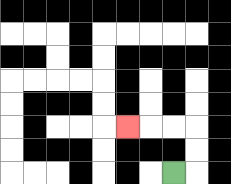{'start': '[7, 7]', 'end': '[5, 5]', 'path_directions': 'R,U,U,L,L,L', 'path_coordinates': '[[7, 7], [8, 7], [8, 6], [8, 5], [7, 5], [6, 5], [5, 5]]'}